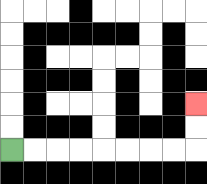{'start': '[0, 6]', 'end': '[8, 4]', 'path_directions': 'R,R,R,R,R,R,R,R,U,U', 'path_coordinates': '[[0, 6], [1, 6], [2, 6], [3, 6], [4, 6], [5, 6], [6, 6], [7, 6], [8, 6], [8, 5], [8, 4]]'}